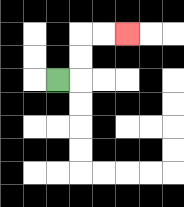{'start': '[2, 3]', 'end': '[5, 1]', 'path_directions': 'R,U,U,R,R', 'path_coordinates': '[[2, 3], [3, 3], [3, 2], [3, 1], [4, 1], [5, 1]]'}